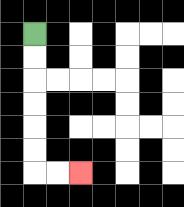{'start': '[1, 1]', 'end': '[3, 7]', 'path_directions': 'D,D,D,D,D,D,R,R', 'path_coordinates': '[[1, 1], [1, 2], [1, 3], [1, 4], [1, 5], [1, 6], [1, 7], [2, 7], [3, 7]]'}